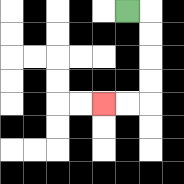{'start': '[5, 0]', 'end': '[4, 4]', 'path_directions': 'R,D,D,D,D,L,L', 'path_coordinates': '[[5, 0], [6, 0], [6, 1], [6, 2], [6, 3], [6, 4], [5, 4], [4, 4]]'}